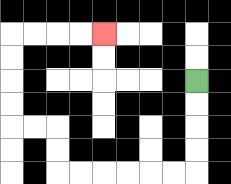{'start': '[8, 3]', 'end': '[4, 1]', 'path_directions': 'D,D,D,D,L,L,L,L,L,L,U,U,L,L,U,U,U,U,R,R,R,R', 'path_coordinates': '[[8, 3], [8, 4], [8, 5], [8, 6], [8, 7], [7, 7], [6, 7], [5, 7], [4, 7], [3, 7], [2, 7], [2, 6], [2, 5], [1, 5], [0, 5], [0, 4], [0, 3], [0, 2], [0, 1], [1, 1], [2, 1], [3, 1], [4, 1]]'}